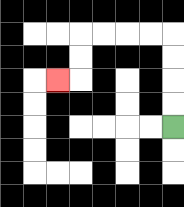{'start': '[7, 5]', 'end': '[2, 3]', 'path_directions': 'U,U,U,U,L,L,L,L,D,D,L', 'path_coordinates': '[[7, 5], [7, 4], [7, 3], [7, 2], [7, 1], [6, 1], [5, 1], [4, 1], [3, 1], [3, 2], [3, 3], [2, 3]]'}